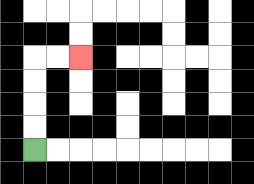{'start': '[1, 6]', 'end': '[3, 2]', 'path_directions': 'U,U,U,U,R,R', 'path_coordinates': '[[1, 6], [1, 5], [1, 4], [1, 3], [1, 2], [2, 2], [3, 2]]'}